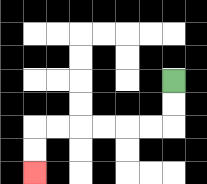{'start': '[7, 3]', 'end': '[1, 7]', 'path_directions': 'D,D,L,L,L,L,L,L,D,D', 'path_coordinates': '[[7, 3], [7, 4], [7, 5], [6, 5], [5, 5], [4, 5], [3, 5], [2, 5], [1, 5], [1, 6], [1, 7]]'}